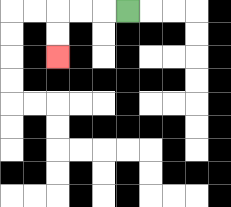{'start': '[5, 0]', 'end': '[2, 2]', 'path_directions': 'L,L,L,D,D', 'path_coordinates': '[[5, 0], [4, 0], [3, 0], [2, 0], [2, 1], [2, 2]]'}